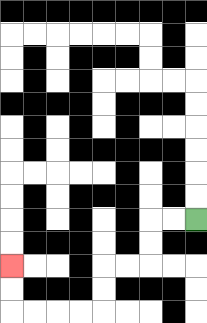{'start': '[8, 9]', 'end': '[0, 11]', 'path_directions': 'L,L,D,D,L,L,D,D,L,L,L,L,U,U', 'path_coordinates': '[[8, 9], [7, 9], [6, 9], [6, 10], [6, 11], [5, 11], [4, 11], [4, 12], [4, 13], [3, 13], [2, 13], [1, 13], [0, 13], [0, 12], [0, 11]]'}